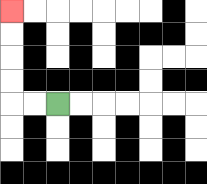{'start': '[2, 4]', 'end': '[0, 0]', 'path_directions': 'L,L,U,U,U,U', 'path_coordinates': '[[2, 4], [1, 4], [0, 4], [0, 3], [0, 2], [0, 1], [0, 0]]'}